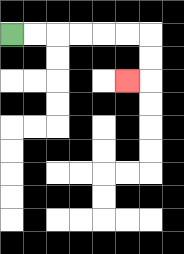{'start': '[0, 1]', 'end': '[5, 3]', 'path_directions': 'R,R,R,R,R,R,D,D,L', 'path_coordinates': '[[0, 1], [1, 1], [2, 1], [3, 1], [4, 1], [5, 1], [6, 1], [6, 2], [6, 3], [5, 3]]'}